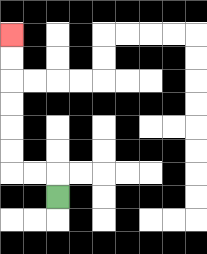{'start': '[2, 8]', 'end': '[0, 1]', 'path_directions': 'U,L,L,U,U,U,U,U,U', 'path_coordinates': '[[2, 8], [2, 7], [1, 7], [0, 7], [0, 6], [0, 5], [0, 4], [0, 3], [0, 2], [0, 1]]'}